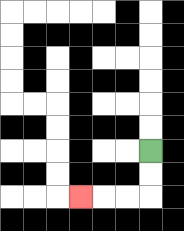{'start': '[6, 6]', 'end': '[3, 8]', 'path_directions': 'D,D,L,L,L', 'path_coordinates': '[[6, 6], [6, 7], [6, 8], [5, 8], [4, 8], [3, 8]]'}